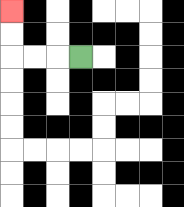{'start': '[3, 2]', 'end': '[0, 0]', 'path_directions': 'L,L,L,U,U', 'path_coordinates': '[[3, 2], [2, 2], [1, 2], [0, 2], [0, 1], [0, 0]]'}